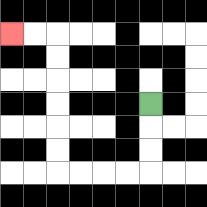{'start': '[6, 4]', 'end': '[0, 1]', 'path_directions': 'D,D,D,L,L,L,L,U,U,U,U,U,U,L,L', 'path_coordinates': '[[6, 4], [6, 5], [6, 6], [6, 7], [5, 7], [4, 7], [3, 7], [2, 7], [2, 6], [2, 5], [2, 4], [2, 3], [2, 2], [2, 1], [1, 1], [0, 1]]'}